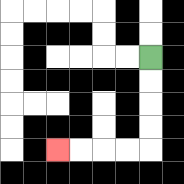{'start': '[6, 2]', 'end': '[2, 6]', 'path_directions': 'D,D,D,D,L,L,L,L', 'path_coordinates': '[[6, 2], [6, 3], [6, 4], [6, 5], [6, 6], [5, 6], [4, 6], [3, 6], [2, 6]]'}